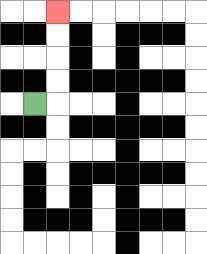{'start': '[1, 4]', 'end': '[2, 0]', 'path_directions': 'R,U,U,U,U', 'path_coordinates': '[[1, 4], [2, 4], [2, 3], [2, 2], [2, 1], [2, 0]]'}